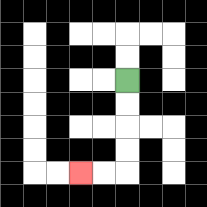{'start': '[5, 3]', 'end': '[3, 7]', 'path_directions': 'D,D,D,D,L,L', 'path_coordinates': '[[5, 3], [5, 4], [5, 5], [5, 6], [5, 7], [4, 7], [3, 7]]'}